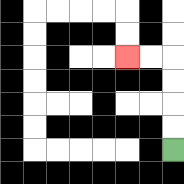{'start': '[7, 6]', 'end': '[5, 2]', 'path_directions': 'U,U,U,U,L,L', 'path_coordinates': '[[7, 6], [7, 5], [7, 4], [7, 3], [7, 2], [6, 2], [5, 2]]'}